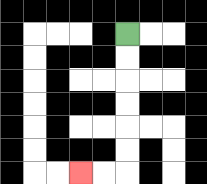{'start': '[5, 1]', 'end': '[3, 7]', 'path_directions': 'D,D,D,D,D,D,L,L', 'path_coordinates': '[[5, 1], [5, 2], [5, 3], [5, 4], [5, 5], [5, 6], [5, 7], [4, 7], [3, 7]]'}